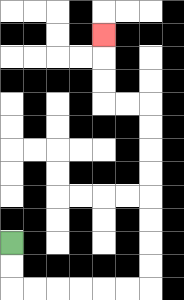{'start': '[0, 10]', 'end': '[4, 1]', 'path_directions': 'D,D,R,R,R,R,R,R,U,U,U,U,U,U,U,U,L,L,U,U,U', 'path_coordinates': '[[0, 10], [0, 11], [0, 12], [1, 12], [2, 12], [3, 12], [4, 12], [5, 12], [6, 12], [6, 11], [6, 10], [6, 9], [6, 8], [6, 7], [6, 6], [6, 5], [6, 4], [5, 4], [4, 4], [4, 3], [4, 2], [4, 1]]'}